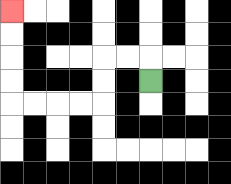{'start': '[6, 3]', 'end': '[0, 0]', 'path_directions': 'U,L,L,D,D,L,L,L,L,U,U,U,U', 'path_coordinates': '[[6, 3], [6, 2], [5, 2], [4, 2], [4, 3], [4, 4], [3, 4], [2, 4], [1, 4], [0, 4], [0, 3], [0, 2], [0, 1], [0, 0]]'}